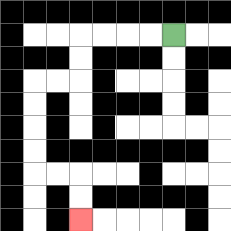{'start': '[7, 1]', 'end': '[3, 9]', 'path_directions': 'L,L,L,L,D,D,L,L,D,D,D,D,R,R,D,D', 'path_coordinates': '[[7, 1], [6, 1], [5, 1], [4, 1], [3, 1], [3, 2], [3, 3], [2, 3], [1, 3], [1, 4], [1, 5], [1, 6], [1, 7], [2, 7], [3, 7], [3, 8], [3, 9]]'}